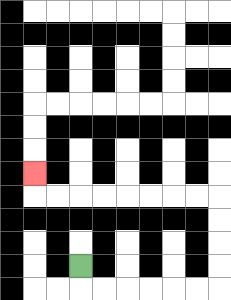{'start': '[3, 11]', 'end': '[1, 7]', 'path_directions': 'D,R,R,R,R,R,R,U,U,U,U,L,L,L,L,L,L,L,L,U', 'path_coordinates': '[[3, 11], [3, 12], [4, 12], [5, 12], [6, 12], [7, 12], [8, 12], [9, 12], [9, 11], [9, 10], [9, 9], [9, 8], [8, 8], [7, 8], [6, 8], [5, 8], [4, 8], [3, 8], [2, 8], [1, 8], [1, 7]]'}